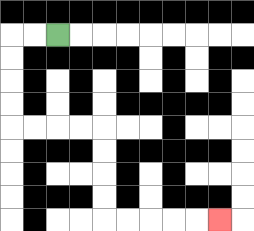{'start': '[2, 1]', 'end': '[9, 9]', 'path_directions': 'L,L,D,D,D,D,R,R,R,R,D,D,D,D,R,R,R,R,R', 'path_coordinates': '[[2, 1], [1, 1], [0, 1], [0, 2], [0, 3], [0, 4], [0, 5], [1, 5], [2, 5], [3, 5], [4, 5], [4, 6], [4, 7], [4, 8], [4, 9], [5, 9], [6, 9], [7, 9], [8, 9], [9, 9]]'}